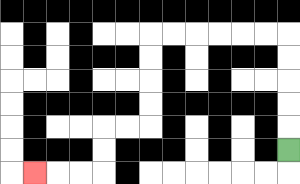{'start': '[12, 6]', 'end': '[1, 7]', 'path_directions': 'U,U,U,U,U,L,L,L,L,L,L,D,D,D,D,L,L,D,D,L,L,L', 'path_coordinates': '[[12, 6], [12, 5], [12, 4], [12, 3], [12, 2], [12, 1], [11, 1], [10, 1], [9, 1], [8, 1], [7, 1], [6, 1], [6, 2], [6, 3], [6, 4], [6, 5], [5, 5], [4, 5], [4, 6], [4, 7], [3, 7], [2, 7], [1, 7]]'}